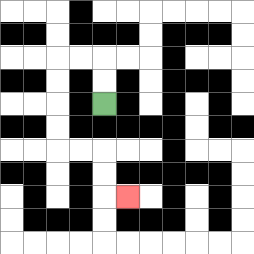{'start': '[4, 4]', 'end': '[5, 8]', 'path_directions': 'U,U,L,L,D,D,D,D,R,R,D,D,R', 'path_coordinates': '[[4, 4], [4, 3], [4, 2], [3, 2], [2, 2], [2, 3], [2, 4], [2, 5], [2, 6], [3, 6], [4, 6], [4, 7], [4, 8], [5, 8]]'}